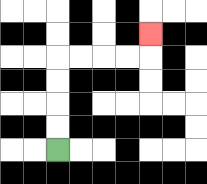{'start': '[2, 6]', 'end': '[6, 1]', 'path_directions': 'U,U,U,U,R,R,R,R,U', 'path_coordinates': '[[2, 6], [2, 5], [2, 4], [2, 3], [2, 2], [3, 2], [4, 2], [5, 2], [6, 2], [6, 1]]'}